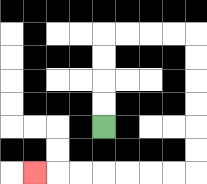{'start': '[4, 5]', 'end': '[1, 7]', 'path_directions': 'U,U,U,U,R,R,R,R,D,D,D,D,D,D,L,L,L,L,L,L,L', 'path_coordinates': '[[4, 5], [4, 4], [4, 3], [4, 2], [4, 1], [5, 1], [6, 1], [7, 1], [8, 1], [8, 2], [8, 3], [8, 4], [8, 5], [8, 6], [8, 7], [7, 7], [6, 7], [5, 7], [4, 7], [3, 7], [2, 7], [1, 7]]'}